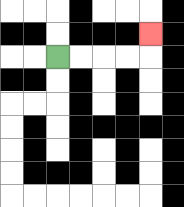{'start': '[2, 2]', 'end': '[6, 1]', 'path_directions': 'R,R,R,R,U', 'path_coordinates': '[[2, 2], [3, 2], [4, 2], [5, 2], [6, 2], [6, 1]]'}